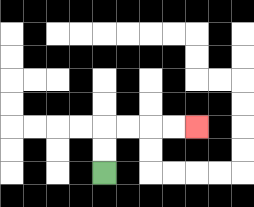{'start': '[4, 7]', 'end': '[8, 5]', 'path_directions': 'U,U,R,R,R,R', 'path_coordinates': '[[4, 7], [4, 6], [4, 5], [5, 5], [6, 5], [7, 5], [8, 5]]'}